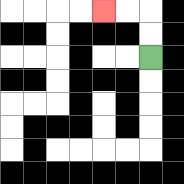{'start': '[6, 2]', 'end': '[4, 0]', 'path_directions': 'U,U,L,L', 'path_coordinates': '[[6, 2], [6, 1], [6, 0], [5, 0], [4, 0]]'}